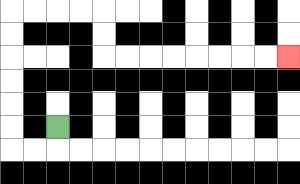{'start': '[2, 5]', 'end': '[12, 2]', 'path_directions': 'D,L,L,U,U,U,U,U,U,R,R,R,R,D,D,R,R,R,R,R,R,R,R', 'path_coordinates': '[[2, 5], [2, 6], [1, 6], [0, 6], [0, 5], [0, 4], [0, 3], [0, 2], [0, 1], [0, 0], [1, 0], [2, 0], [3, 0], [4, 0], [4, 1], [4, 2], [5, 2], [6, 2], [7, 2], [8, 2], [9, 2], [10, 2], [11, 2], [12, 2]]'}